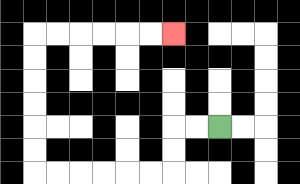{'start': '[9, 5]', 'end': '[7, 1]', 'path_directions': 'L,L,D,D,L,L,L,L,L,L,U,U,U,U,U,U,R,R,R,R,R,R', 'path_coordinates': '[[9, 5], [8, 5], [7, 5], [7, 6], [7, 7], [6, 7], [5, 7], [4, 7], [3, 7], [2, 7], [1, 7], [1, 6], [1, 5], [1, 4], [1, 3], [1, 2], [1, 1], [2, 1], [3, 1], [4, 1], [5, 1], [6, 1], [7, 1]]'}